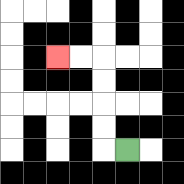{'start': '[5, 6]', 'end': '[2, 2]', 'path_directions': 'L,U,U,U,U,L,L', 'path_coordinates': '[[5, 6], [4, 6], [4, 5], [4, 4], [4, 3], [4, 2], [3, 2], [2, 2]]'}